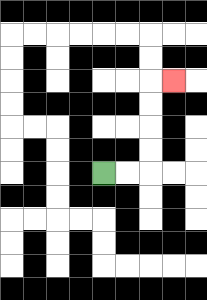{'start': '[4, 7]', 'end': '[7, 3]', 'path_directions': 'R,R,U,U,U,U,R', 'path_coordinates': '[[4, 7], [5, 7], [6, 7], [6, 6], [6, 5], [6, 4], [6, 3], [7, 3]]'}